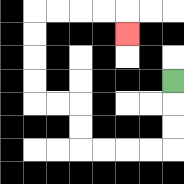{'start': '[7, 3]', 'end': '[5, 1]', 'path_directions': 'D,D,D,L,L,L,L,U,U,L,L,U,U,U,U,R,R,R,R,D', 'path_coordinates': '[[7, 3], [7, 4], [7, 5], [7, 6], [6, 6], [5, 6], [4, 6], [3, 6], [3, 5], [3, 4], [2, 4], [1, 4], [1, 3], [1, 2], [1, 1], [1, 0], [2, 0], [3, 0], [4, 0], [5, 0], [5, 1]]'}